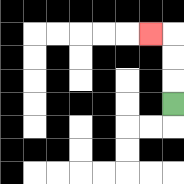{'start': '[7, 4]', 'end': '[6, 1]', 'path_directions': 'U,U,U,L', 'path_coordinates': '[[7, 4], [7, 3], [7, 2], [7, 1], [6, 1]]'}